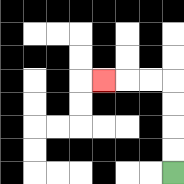{'start': '[7, 7]', 'end': '[4, 3]', 'path_directions': 'U,U,U,U,L,L,L', 'path_coordinates': '[[7, 7], [7, 6], [7, 5], [7, 4], [7, 3], [6, 3], [5, 3], [4, 3]]'}